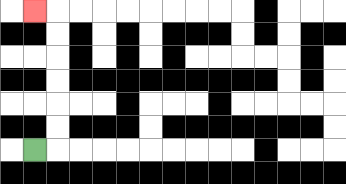{'start': '[1, 6]', 'end': '[1, 0]', 'path_directions': 'R,U,U,U,U,U,U,L', 'path_coordinates': '[[1, 6], [2, 6], [2, 5], [2, 4], [2, 3], [2, 2], [2, 1], [2, 0], [1, 0]]'}